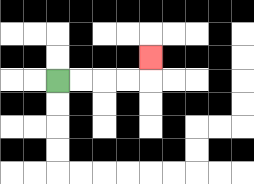{'start': '[2, 3]', 'end': '[6, 2]', 'path_directions': 'R,R,R,R,U', 'path_coordinates': '[[2, 3], [3, 3], [4, 3], [5, 3], [6, 3], [6, 2]]'}